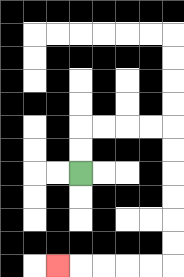{'start': '[3, 7]', 'end': '[2, 11]', 'path_directions': 'U,U,R,R,R,R,D,D,D,D,D,D,L,L,L,L,L', 'path_coordinates': '[[3, 7], [3, 6], [3, 5], [4, 5], [5, 5], [6, 5], [7, 5], [7, 6], [7, 7], [7, 8], [7, 9], [7, 10], [7, 11], [6, 11], [5, 11], [4, 11], [3, 11], [2, 11]]'}